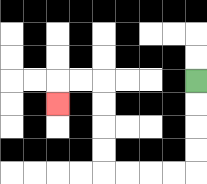{'start': '[8, 3]', 'end': '[2, 4]', 'path_directions': 'D,D,D,D,L,L,L,L,U,U,U,U,L,L,D', 'path_coordinates': '[[8, 3], [8, 4], [8, 5], [8, 6], [8, 7], [7, 7], [6, 7], [5, 7], [4, 7], [4, 6], [4, 5], [4, 4], [4, 3], [3, 3], [2, 3], [2, 4]]'}